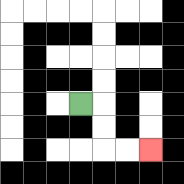{'start': '[3, 4]', 'end': '[6, 6]', 'path_directions': 'R,D,D,R,R', 'path_coordinates': '[[3, 4], [4, 4], [4, 5], [4, 6], [5, 6], [6, 6]]'}